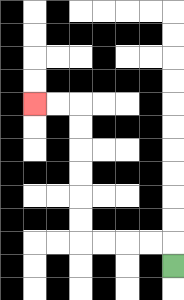{'start': '[7, 11]', 'end': '[1, 4]', 'path_directions': 'U,L,L,L,L,U,U,U,U,U,U,L,L', 'path_coordinates': '[[7, 11], [7, 10], [6, 10], [5, 10], [4, 10], [3, 10], [3, 9], [3, 8], [3, 7], [3, 6], [3, 5], [3, 4], [2, 4], [1, 4]]'}